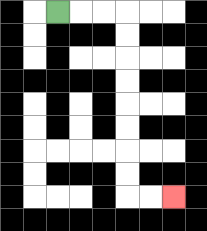{'start': '[2, 0]', 'end': '[7, 8]', 'path_directions': 'R,R,R,D,D,D,D,D,D,D,D,R,R', 'path_coordinates': '[[2, 0], [3, 0], [4, 0], [5, 0], [5, 1], [5, 2], [5, 3], [5, 4], [5, 5], [5, 6], [5, 7], [5, 8], [6, 8], [7, 8]]'}